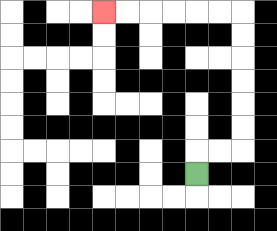{'start': '[8, 7]', 'end': '[4, 0]', 'path_directions': 'U,R,R,U,U,U,U,U,U,L,L,L,L,L,L', 'path_coordinates': '[[8, 7], [8, 6], [9, 6], [10, 6], [10, 5], [10, 4], [10, 3], [10, 2], [10, 1], [10, 0], [9, 0], [8, 0], [7, 0], [6, 0], [5, 0], [4, 0]]'}